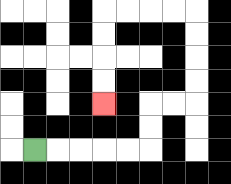{'start': '[1, 6]', 'end': '[4, 4]', 'path_directions': 'R,R,R,R,R,U,U,R,R,U,U,U,U,L,L,L,L,D,D,D,D', 'path_coordinates': '[[1, 6], [2, 6], [3, 6], [4, 6], [5, 6], [6, 6], [6, 5], [6, 4], [7, 4], [8, 4], [8, 3], [8, 2], [8, 1], [8, 0], [7, 0], [6, 0], [5, 0], [4, 0], [4, 1], [4, 2], [4, 3], [4, 4]]'}